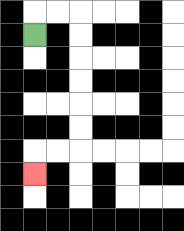{'start': '[1, 1]', 'end': '[1, 7]', 'path_directions': 'U,R,R,D,D,D,D,D,D,L,L,D', 'path_coordinates': '[[1, 1], [1, 0], [2, 0], [3, 0], [3, 1], [3, 2], [3, 3], [3, 4], [3, 5], [3, 6], [2, 6], [1, 6], [1, 7]]'}